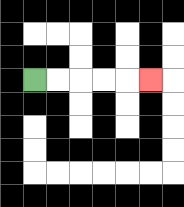{'start': '[1, 3]', 'end': '[6, 3]', 'path_directions': 'R,R,R,R,R', 'path_coordinates': '[[1, 3], [2, 3], [3, 3], [4, 3], [5, 3], [6, 3]]'}